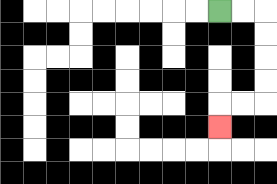{'start': '[9, 0]', 'end': '[9, 5]', 'path_directions': 'R,R,D,D,D,D,L,L,D', 'path_coordinates': '[[9, 0], [10, 0], [11, 0], [11, 1], [11, 2], [11, 3], [11, 4], [10, 4], [9, 4], [9, 5]]'}